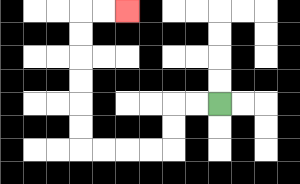{'start': '[9, 4]', 'end': '[5, 0]', 'path_directions': 'L,L,D,D,L,L,L,L,U,U,U,U,U,U,R,R', 'path_coordinates': '[[9, 4], [8, 4], [7, 4], [7, 5], [7, 6], [6, 6], [5, 6], [4, 6], [3, 6], [3, 5], [3, 4], [3, 3], [3, 2], [3, 1], [3, 0], [4, 0], [5, 0]]'}